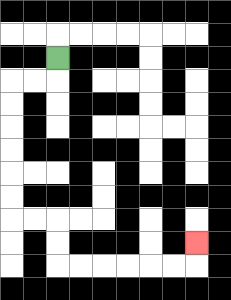{'start': '[2, 2]', 'end': '[8, 10]', 'path_directions': 'D,L,L,D,D,D,D,D,D,R,R,D,D,R,R,R,R,R,R,U', 'path_coordinates': '[[2, 2], [2, 3], [1, 3], [0, 3], [0, 4], [0, 5], [0, 6], [0, 7], [0, 8], [0, 9], [1, 9], [2, 9], [2, 10], [2, 11], [3, 11], [4, 11], [5, 11], [6, 11], [7, 11], [8, 11], [8, 10]]'}